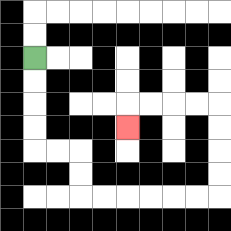{'start': '[1, 2]', 'end': '[5, 5]', 'path_directions': 'D,D,D,D,R,R,D,D,R,R,R,R,R,R,U,U,U,U,L,L,L,L,D', 'path_coordinates': '[[1, 2], [1, 3], [1, 4], [1, 5], [1, 6], [2, 6], [3, 6], [3, 7], [3, 8], [4, 8], [5, 8], [6, 8], [7, 8], [8, 8], [9, 8], [9, 7], [9, 6], [9, 5], [9, 4], [8, 4], [7, 4], [6, 4], [5, 4], [5, 5]]'}